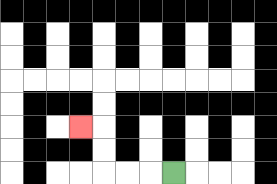{'start': '[7, 7]', 'end': '[3, 5]', 'path_directions': 'L,L,L,U,U,L', 'path_coordinates': '[[7, 7], [6, 7], [5, 7], [4, 7], [4, 6], [4, 5], [3, 5]]'}